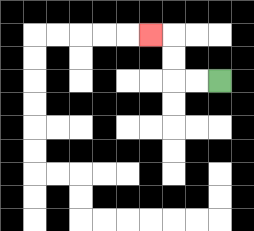{'start': '[9, 3]', 'end': '[6, 1]', 'path_directions': 'L,L,U,U,L', 'path_coordinates': '[[9, 3], [8, 3], [7, 3], [7, 2], [7, 1], [6, 1]]'}